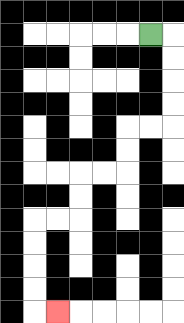{'start': '[6, 1]', 'end': '[2, 13]', 'path_directions': 'R,D,D,D,D,L,L,D,D,L,L,D,D,L,L,D,D,D,D,R', 'path_coordinates': '[[6, 1], [7, 1], [7, 2], [7, 3], [7, 4], [7, 5], [6, 5], [5, 5], [5, 6], [5, 7], [4, 7], [3, 7], [3, 8], [3, 9], [2, 9], [1, 9], [1, 10], [1, 11], [1, 12], [1, 13], [2, 13]]'}